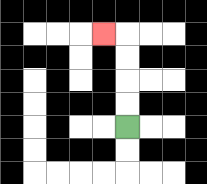{'start': '[5, 5]', 'end': '[4, 1]', 'path_directions': 'U,U,U,U,L', 'path_coordinates': '[[5, 5], [5, 4], [5, 3], [5, 2], [5, 1], [4, 1]]'}